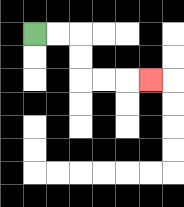{'start': '[1, 1]', 'end': '[6, 3]', 'path_directions': 'R,R,D,D,R,R,R', 'path_coordinates': '[[1, 1], [2, 1], [3, 1], [3, 2], [3, 3], [4, 3], [5, 3], [6, 3]]'}